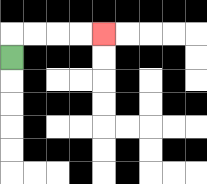{'start': '[0, 2]', 'end': '[4, 1]', 'path_directions': 'U,R,R,R,R', 'path_coordinates': '[[0, 2], [0, 1], [1, 1], [2, 1], [3, 1], [4, 1]]'}